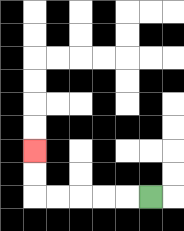{'start': '[6, 8]', 'end': '[1, 6]', 'path_directions': 'L,L,L,L,L,U,U', 'path_coordinates': '[[6, 8], [5, 8], [4, 8], [3, 8], [2, 8], [1, 8], [1, 7], [1, 6]]'}